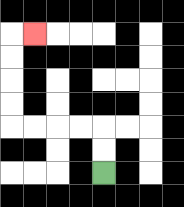{'start': '[4, 7]', 'end': '[1, 1]', 'path_directions': 'U,U,L,L,L,L,U,U,U,U,R', 'path_coordinates': '[[4, 7], [4, 6], [4, 5], [3, 5], [2, 5], [1, 5], [0, 5], [0, 4], [0, 3], [0, 2], [0, 1], [1, 1]]'}